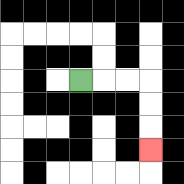{'start': '[3, 3]', 'end': '[6, 6]', 'path_directions': 'R,R,R,D,D,D', 'path_coordinates': '[[3, 3], [4, 3], [5, 3], [6, 3], [6, 4], [6, 5], [6, 6]]'}